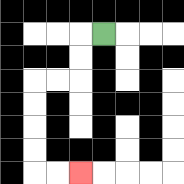{'start': '[4, 1]', 'end': '[3, 7]', 'path_directions': 'L,D,D,L,L,D,D,D,D,R,R', 'path_coordinates': '[[4, 1], [3, 1], [3, 2], [3, 3], [2, 3], [1, 3], [1, 4], [1, 5], [1, 6], [1, 7], [2, 7], [3, 7]]'}